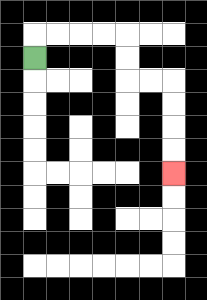{'start': '[1, 2]', 'end': '[7, 7]', 'path_directions': 'U,R,R,R,R,D,D,R,R,D,D,D,D', 'path_coordinates': '[[1, 2], [1, 1], [2, 1], [3, 1], [4, 1], [5, 1], [5, 2], [5, 3], [6, 3], [7, 3], [7, 4], [7, 5], [7, 6], [7, 7]]'}